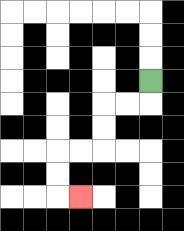{'start': '[6, 3]', 'end': '[3, 8]', 'path_directions': 'D,L,L,D,D,L,L,D,D,R', 'path_coordinates': '[[6, 3], [6, 4], [5, 4], [4, 4], [4, 5], [4, 6], [3, 6], [2, 6], [2, 7], [2, 8], [3, 8]]'}